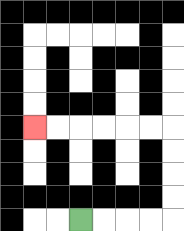{'start': '[3, 9]', 'end': '[1, 5]', 'path_directions': 'R,R,R,R,U,U,U,U,L,L,L,L,L,L', 'path_coordinates': '[[3, 9], [4, 9], [5, 9], [6, 9], [7, 9], [7, 8], [7, 7], [7, 6], [7, 5], [6, 5], [5, 5], [4, 5], [3, 5], [2, 5], [1, 5]]'}